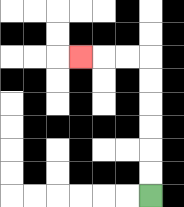{'start': '[6, 8]', 'end': '[3, 2]', 'path_directions': 'U,U,U,U,U,U,L,L,L', 'path_coordinates': '[[6, 8], [6, 7], [6, 6], [6, 5], [6, 4], [6, 3], [6, 2], [5, 2], [4, 2], [3, 2]]'}